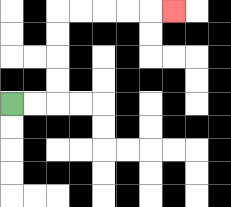{'start': '[0, 4]', 'end': '[7, 0]', 'path_directions': 'R,R,U,U,U,U,R,R,R,R,R', 'path_coordinates': '[[0, 4], [1, 4], [2, 4], [2, 3], [2, 2], [2, 1], [2, 0], [3, 0], [4, 0], [5, 0], [6, 0], [7, 0]]'}